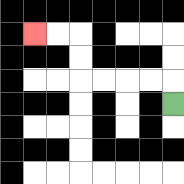{'start': '[7, 4]', 'end': '[1, 1]', 'path_directions': 'U,L,L,L,L,U,U,L,L', 'path_coordinates': '[[7, 4], [7, 3], [6, 3], [5, 3], [4, 3], [3, 3], [3, 2], [3, 1], [2, 1], [1, 1]]'}